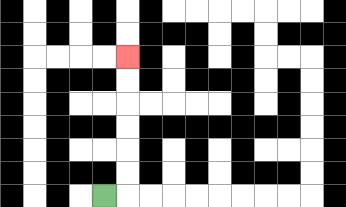{'start': '[4, 8]', 'end': '[5, 2]', 'path_directions': 'R,U,U,U,U,U,U', 'path_coordinates': '[[4, 8], [5, 8], [5, 7], [5, 6], [5, 5], [5, 4], [5, 3], [5, 2]]'}